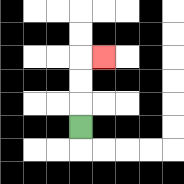{'start': '[3, 5]', 'end': '[4, 2]', 'path_directions': 'U,U,U,R', 'path_coordinates': '[[3, 5], [3, 4], [3, 3], [3, 2], [4, 2]]'}